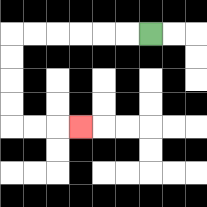{'start': '[6, 1]', 'end': '[3, 5]', 'path_directions': 'L,L,L,L,L,L,D,D,D,D,R,R,R', 'path_coordinates': '[[6, 1], [5, 1], [4, 1], [3, 1], [2, 1], [1, 1], [0, 1], [0, 2], [0, 3], [0, 4], [0, 5], [1, 5], [2, 5], [3, 5]]'}